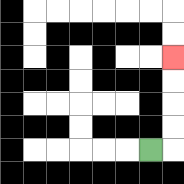{'start': '[6, 6]', 'end': '[7, 2]', 'path_directions': 'R,U,U,U,U', 'path_coordinates': '[[6, 6], [7, 6], [7, 5], [7, 4], [7, 3], [7, 2]]'}